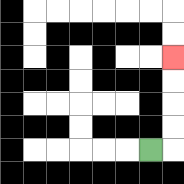{'start': '[6, 6]', 'end': '[7, 2]', 'path_directions': 'R,U,U,U,U', 'path_coordinates': '[[6, 6], [7, 6], [7, 5], [7, 4], [7, 3], [7, 2]]'}